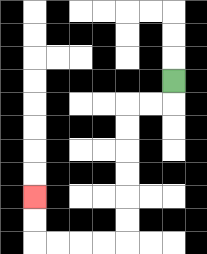{'start': '[7, 3]', 'end': '[1, 8]', 'path_directions': 'D,L,L,D,D,D,D,D,D,L,L,L,L,U,U', 'path_coordinates': '[[7, 3], [7, 4], [6, 4], [5, 4], [5, 5], [5, 6], [5, 7], [5, 8], [5, 9], [5, 10], [4, 10], [3, 10], [2, 10], [1, 10], [1, 9], [1, 8]]'}